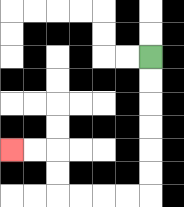{'start': '[6, 2]', 'end': '[0, 6]', 'path_directions': 'D,D,D,D,D,D,L,L,L,L,U,U,L,L', 'path_coordinates': '[[6, 2], [6, 3], [6, 4], [6, 5], [6, 6], [6, 7], [6, 8], [5, 8], [4, 8], [3, 8], [2, 8], [2, 7], [2, 6], [1, 6], [0, 6]]'}